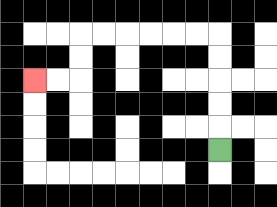{'start': '[9, 6]', 'end': '[1, 3]', 'path_directions': 'U,U,U,U,U,L,L,L,L,L,L,D,D,L,L', 'path_coordinates': '[[9, 6], [9, 5], [9, 4], [9, 3], [9, 2], [9, 1], [8, 1], [7, 1], [6, 1], [5, 1], [4, 1], [3, 1], [3, 2], [3, 3], [2, 3], [1, 3]]'}